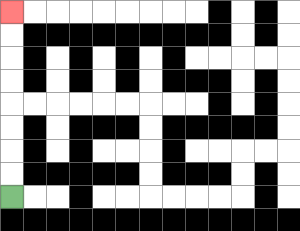{'start': '[0, 8]', 'end': '[0, 0]', 'path_directions': 'U,U,U,U,U,U,U,U', 'path_coordinates': '[[0, 8], [0, 7], [0, 6], [0, 5], [0, 4], [0, 3], [0, 2], [0, 1], [0, 0]]'}